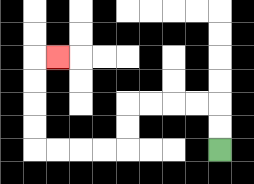{'start': '[9, 6]', 'end': '[2, 2]', 'path_directions': 'U,U,L,L,L,L,D,D,L,L,L,L,U,U,U,U,R', 'path_coordinates': '[[9, 6], [9, 5], [9, 4], [8, 4], [7, 4], [6, 4], [5, 4], [5, 5], [5, 6], [4, 6], [3, 6], [2, 6], [1, 6], [1, 5], [1, 4], [1, 3], [1, 2], [2, 2]]'}